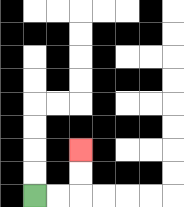{'start': '[1, 8]', 'end': '[3, 6]', 'path_directions': 'R,R,U,U', 'path_coordinates': '[[1, 8], [2, 8], [3, 8], [3, 7], [3, 6]]'}